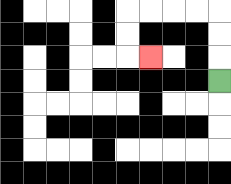{'start': '[9, 3]', 'end': '[6, 2]', 'path_directions': 'U,U,U,L,L,L,L,D,D,R', 'path_coordinates': '[[9, 3], [9, 2], [9, 1], [9, 0], [8, 0], [7, 0], [6, 0], [5, 0], [5, 1], [5, 2], [6, 2]]'}